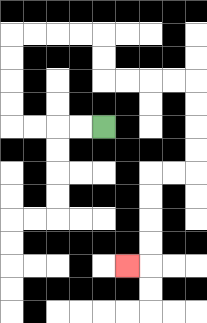{'start': '[4, 5]', 'end': '[5, 11]', 'path_directions': 'L,L,L,L,U,U,U,U,R,R,R,R,D,D,R,R,R,R,D,D,D,D,L,L,D,D,D,D,L', 'path_coordinates': '[[4, 5], [3, 5], [2, 5], [1, 5], [0, 5], [0, 4], [0, 3], [0, 2], [0, 1], [1, 1], [2, 1], [3, 1], [4, 1], [4, 2], [4, 3], [5, 3], [6, 3], [7, 3], [8, 3], [8, 4], [8, 5], [8, 6], [8, 7], [7, 7], [6, 7], [6, 8], [6, 9], [6, 10], [6, 11], [5, 11]]'}